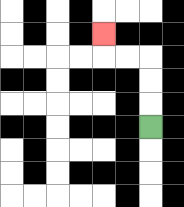{'start': '[6, 5]', 'end': '[4, 1]', 'path_directions': 'U,U,U,L,L,U', 'path_coordinates': '[[6, 5], [6, 4], [6, 3], [6, 2], [5, 2], [4, 2], [4, 1]]'}